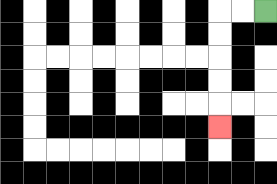{'start': '[11, 0]', 'end': '[9, 5]', 'path_directions': 'L,L,D,D,D,D,D', 'path_coordinates': '[[11, 0], [10, 0], [9, 0], [9, 1], [9, 2], [9, 3], [9, 4], [9, 5]]'}